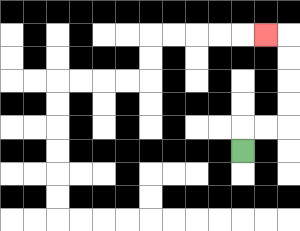{'start': '[10, 6]', 'end': '[11, 1]', 'path_directions': 'U,R,R,U,U,U,U,L', 'path_coordinates': '[[10, 6], [10, 5], [11, 5], [12, 5], [12, 4], [12, 3], [12, 2], [12, 1], [11, 1]]'}